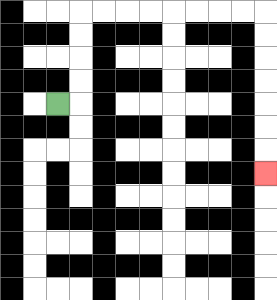{'start': '[2, 4]', 'end': '[11, 7]', 'path_directions': 'R,U,U,U,U,R,R,R,R,R,R,R,R,D,D,D,D,D,D,D', 'path_coordinates': '[[2, 4], [3, 4], [3, 3], [3, 2], [3, 1], [3, 0], [4, 0], [5, 0], [6, 0], [7, 0], [8, 0], [9, 0], [10, 0], [11, 0], [11, 1], [11, 2], [11, 3], [11, 4], [11, 5], [11, 6], [11, 7]]'}